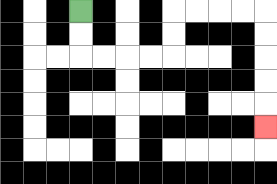{'start': '[3, 0]', 'end': '[11, 5]', 'path_directions': 'D,D,R,R,R,R,U,U,R,R,R,R,D,D,D,D,D', 'path_coordinates': '[[3, 0], [3, 1], [3, 2], [4, 2], [5, 2], [6, 2], [7, 2], [7, 1], [7, 0], [8, 0], [9, 0], [10, 0], [11, 0], [11, 1], [11, 2], [11, 3], [11, 4], [11, 5]]'}